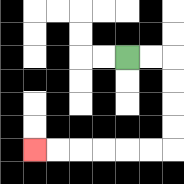{'start': '[5, 2]', 'end': '[1, 6]', 'path_directions': 'R,R,D,D,D,D,L,L,L,L,L,L', 'path_coordinates': '[[5, 2], [6, 2], [7, 2], [7, 3], [7, 4], [7, 5], [7, 6], [6, 6], [5, 6], [4, 6], [3, 6], [2, 6], [1, 6]]'}